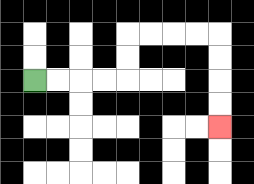{'start': '[1, 3]', 'end': '[9, 5]', 'path_directions': 'R,R,R,R,U,U,R,R,R,R,D,D,D,D', 'path_coordinates': '[[1, 3], [2, 3], [3, 3], [4, 3], [5, 3], [5, 2], [5, 1], [6, 1], [7, 1], [8, 1], [9, 1], [9, 2], [9, 3], [9, 4], [9, 5]]'}